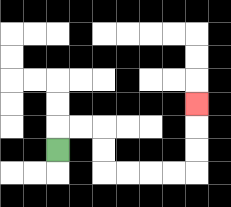{'start': '[2, 6]', 'end': '[8, 4]', 'path_directions': 'U,R,R,D,D,R,R,R,R,U,U,U', 'path_coordinates': '[[2, 6], [2, 5], [3, 5], [4, 5], [4, 6], [4, 7], [5, 7], [6, 7], [7, 7], [8, 7], [8, 6], [8, 5], [8, 4]]'}